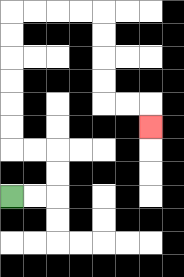{'start': '[0, 8]', 'end': '[6, 5]', 'path_directions': 'R,R,U,U,L,L,U,U,U,U,U,U,R,R,R,R,D,D,D,D,R,R,D', 'path_coordinates': '[[0, 8], [1, 8], [2, 8], [2, 7], [2, 6], [1, 6], [0, 6], [0, 5], [0, 4], [0, 3], [0, 2], [0, 1], [0, 0], [1, 0], [2, 0], [3, 0], [4, 0], [4, 1], [4, 2], [4, 3], [4, 4], [5, 4], [6, 4], [6, 5]]'}